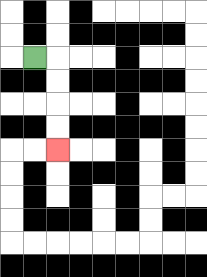{'start': '[1, 2]', 'end': '[2, 6]', 'path_directions': 'R,D,D,D,D', 'path_coordinates': '[[1, 2], [2, 2], [2, 3], [2, 4], [2, 5], [2, 6]]'}